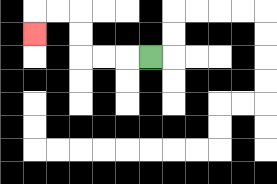{'start': '[6, 2]', 'end': '[1, 1]', 'path_directions': 'L,L,L,U,U,L,L,D', 'path_coordinates': '[[6, 2], [5, 2], [4, 2], [3, 2], [3, 1], [3, 0], [2, 0], [1, 0], [1, 1]]'}